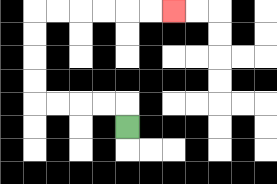{'start': '[5, 5]', 'end': '[7, 0]', 'path_directions': 'U,L,L,L,L,U,U,U,U,R,R,R,R,R,R', 'path_coordinates': '[[5, 5], [5, 4], [4, 4], [3, 4], [2, 4], [1, 4], [1, 3], [1, 2], [1, 1], [1, 0], [2, 0], [3, 0], [4, 0], [5, 0], [6, 0], [7, 0]]'}